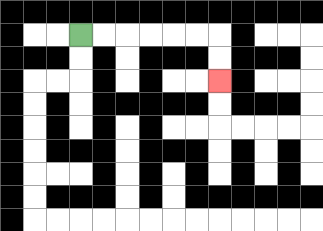{'start': '[3, 1]', 'end': '[9, 3]', 'path_directions': 'R,R,R,R,R,R,D,D', 'path_coordinates': '[[3, 1], [4, 1], [5, 1], [6, 1], [7, 1], [8, 1], [9, 1], [9, 2], [9, 3]]'}